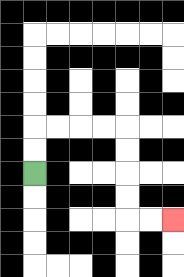{'start': '[1, 7]', 'end': '[7, 9]', 'path_directions': 'U,U,R,R,R,R,D,D,D,D,R,R', 'path_coordinates': '[[1, 7], [1, 6], [1, 5], [2, 5], [3, 5], [4, 5], [5, 5], [5, 6], [5, 7], [5, 8], [5, 9], [6, 9], [7, 9]]'}